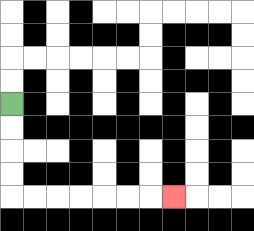{'start': '[0, 4]', 'end': '[7, 8]', 'path_directions': 'D,D,D,D,R,R,R,R,R,R,R', 'path_coordinates': '[[0, 4], [0, 5], [0, 6], [0, 7], [0, 8], [1, 8], [2, 8], [3, 8], [4, 8], [5, 8], [6, 8], [7, 8]]'}